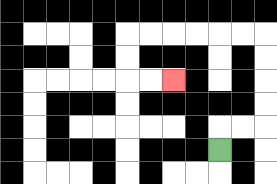{'start': '[9, 6]', 'end': '[7, 3]', 'path_directions': 'U,R,R,U,U,U,U,L,L,L,L,L,L,D,D,R,R', 'path_coordinates': '[[9, 6], [9, 5], [10, 5], [11, 5], [11, 4], [11, 3], [11, 2], [11, 1], [10, 1], [9, 1], [8, 1], [7, 1], [6, 1], [5, 1], [5, 2], [5, 3], [6, 3], [7, 3]]'}